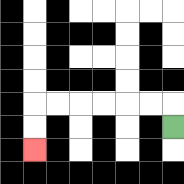{'start': '[7, 5]', 'end': '[1, 6]', 'path_directions': 'U,L,L,L,L,L,L,D,D', 'path_coordinates': '[[7, 5], [7, 4], [6, 4], [5, 4], [4, 4], [3, 4], [2, 4], [1, 4], [1, 5], [1, 6]]'}